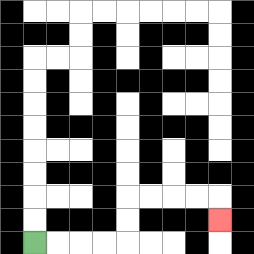{'start': '[1, 10]', 'end': '[9, 9]', 'path_directions': 'R,R,R,R,U,U,R,R,R,R,D', 'path_coordinates': '[[1, 10], [2, 10], [3, 10], [4, 10], [5, 10], [5, 9], [5, 8], [6, 8], [7, 8], [8, 8], [9, 8], [9, 9]]'}